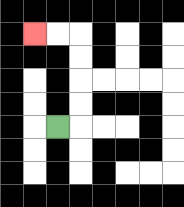{'start': '[2, 5]', 'end': '[1, 1]', 'path_directions': 'R,U,U,U,U,L,L', 'path_coordinates': '[[2, 5], [3, 5], [3, 4], [3, 3], [3, 2], [3, 1], [2, 1], [1, 1]]'}